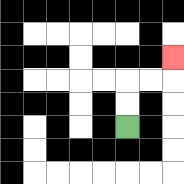{'start': '[5, 5]', 'end': '[7, 2]', 'path_directions': 'U,U,R,R,U', 'path_coordinates': '[[5, 5], [5, 4], [5, 3], [6, 3], [7, 3], [7, 2]]'}